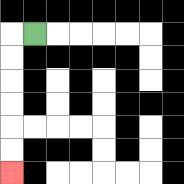{'start': '[1, 1]', 'end': '[0, 7]', 'path_directions': 'L,D,D,D,D,D,D', 'path_coordinates': '[[1, 1], [0, 1], [0, 2], [0, 3], [0, 4], [0, 5], [0, 6], [0, 7]]'}